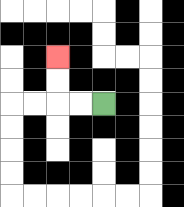{'start': '[4, 4]', 'end': '[2, 2]', 'path_directions': 'L,L,U,U', 'path_coordinates': '[[4, 4], [3, 4], [2, 4], [2, 3], [2, 2]]'}